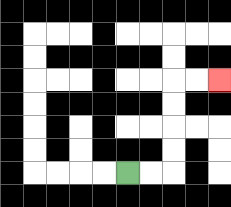{'start': '[5, 7]', 'end': '[9, 3]', 'path_directions': 'R,R,U,U,U,U,R,R', 'path_coordinates': '[[5, 7], [6, 7], [7, 7], [7, 6], [7, 5], [7, 4], [7, 3], [8, 3], [9, 3]]'}